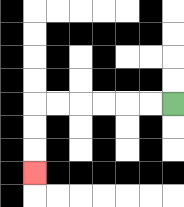{'start': '[7, 4]', 'end': '[1, 7]', 'path_directions': 'L,L,L,L,L,L,D,D,D', 'path_coordinates': '[[7, 4], [6, 4], [5, 4], [4, 4], [3, 4], [2, 4], [1, 4], [1, 5], [1, 6], [1, 7]]'}